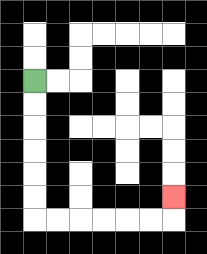{'start': '[1, 3]', 'end': '[7, 8]', 'path_directions': 'D,D,D,D,D,D,R,R,R,R,R,R,U', 'path_coordinates': '[[1, 3], [1, 4], [1, 5], [1, 6], [1, 7], [1, 8], [1, 9], [2, 9], [3, 9], [4, 9], [5, 9], [6, 9], [7, 9], [7, 8]]'}